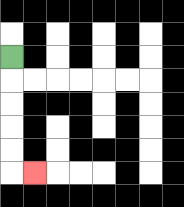{'start': '[0, 2]', 'end': '[1, 7]', 'path_directions': 'D,D,D,D,D,R', 'path_coordinates': '[[0, 2], [0, 3], [0, 4], [0, 5], [0, 6], [0, 7], [1, 7]]'}